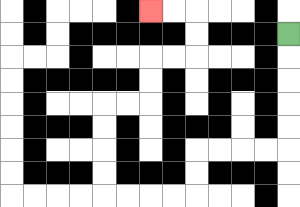{'start': '[12, 1]', 'end': '[6, 0]', 'path_directions': 'D,D,D,D,D,L,L,L,L,D,D,L,L,L,L,U,U,U,U,R,R,U,U,R,R,U,U,L,L', 'path_coordinates': '[[12, 1], [12, 2], [12, 3], [12, 4], [12, 5], [12, 6], [11, 6], [10, 6], [9, 6], [8, 6], [8, 7], [8, 8], [7, 8], [6, 8], [5, 8], [4, 8], [4, 7], [4, 6], [4, 5], [4, 4], [5, 4], [6, 4], [6, 3], [6, 2], [7, 2], [8, 2], [8, 1], [8, 0], [7, 0], [6, 0]]'}